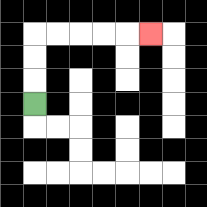{'start': '[1, 4]', 'end': '[6, 1]', 'path_directions': 'U,U,U,R,R,R,R,R', 'path_coordinates': '[[1, 4], [1, 3], [1, 2], [1, 1], [2, 1], [3, 1], [4, 1], [5, 1], [6, 1]]'}